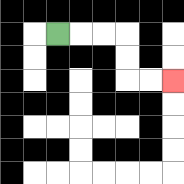{'start': '[2, 1]', 'end': '[7, 3]', 'path_directions': 'R,R,R,D,D,R,R', 'path_coordinates': '[[2, 1], [3, 1], [4, 1], [5, 1], [5, 2], [5, 3], [6, 3], [7, 3]]'}